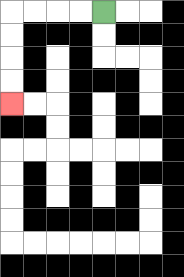{'start': '[4, 0]', 'end': '[0, 4]', 'path_directions': 'L,L,L,L,D,D,D,D', 'path_coordinates': '[[4, 0], [3, 0], [2, 0], [1, 0], [0, 0], [0, 1], [0, 2], [0, 3], [0, 4]]'}